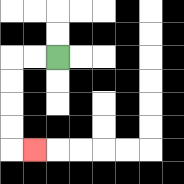{'start': '[2, 2]', 'end': '[1, 6]', 'path_directions': 'L,L,D,D,D,D,R', 'path_coordinates': '[[2, 2], [1, 2], [0, 2], [0, 3], [0, 4], [0, 5], [0, 6], [1, 6]]'}